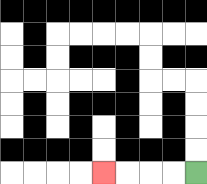{'start': '[8, 7]', 'end': '[4, 7]', 'path_directions': 'L,L,L,L', 'path_coordinates': '[[8, 7], [7, 7], [6, 7], [5, 7], [4, 7]]'}